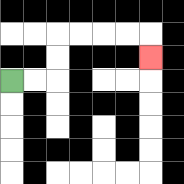{'start': '[0, 3]', 'end': '[6, 2]', 'path_directions': 'R,R,U,U,R,R,R,R,D', 'path_coordinates': '[[0, 3], [1, 3], [2, 3], [2, 2], [2, 1], [3, 1], [4, 1], [5, 1], [6, 1], [6, 2]]'}